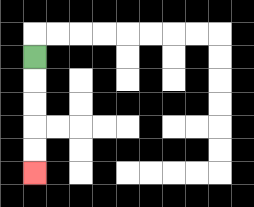{'start': '[1, 2]', 'end': '[1, 7]', 'path_directions': 'D,D,D,D,D', 'path_coordinates': '[[1, 2], [1, 3], [1, 4], [1, 5], [1, 6], [1, 7]]'}